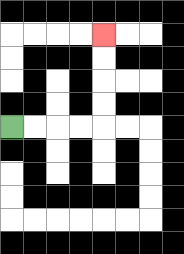{'start': '[0, 5]', 'end': '[4, 1]', 'path_directions': 'R,R,R,R,U,U,U,U', 'path_coordinates': '[[0, 5], [1, 5], [2, 5], [3, 5], [4, 5], [4, 4], [4, 3], [4, 2], [4, 1]]'}